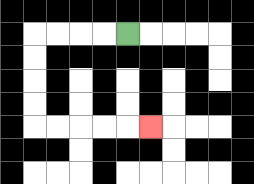{'start': '[5, 1]', 'end': '[6, 5]', 'path_directions': 'L,L,L,L,D,D,D,D,R,R,R,R,R', 'path_coordinates': '[[5, 1], [4, 1], [3, 1], [2, 1], [1, 1], [1, 2], [1, 3], [1, 4], [1, 5], [2, 5], [3, 5], [4, 5], [5, 5], [6, 5]]'}